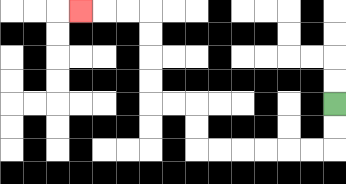{'start': '[14, 4]', 'end': '[3, 0]', 'path_directions': 'D,D,L,L,L,L,L,L,U,U,L,L,U,U,U,U,L,L,L', 'path_coordinates': '[[14, 4], [14, 5], [14, 6], [13, 6], [12, 6], [11, 6], [10, 6], [9, 6], [8, 6], [8, 5], [8, 4], [7, 4], [6, 4], [6, 3], [6, 2], [6, 1], [6, 0], [5, 0], [4, 0], [3, 0]]'}